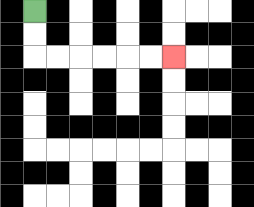{'start': '[1, 0]', 'end': '[7, 2]', 'path_directions': 'D,D,R,R,R,R,R,R', 'path_coordinates': '[[1, 0], [1, 1], [1, 2], [2, 2], [3, 2], [4, 2], [5, 2], [6, 2], [7, 2]]'}